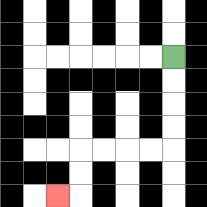{'start': '[7, 2]', 'end': '[2, 8]', 'path_directions': 'D,D,D,D,L,L,L,L,D,D,L', 'path_coordinates': '[[7, 2], [7, 3], [7, 4], [7, 5], [7, 6], [6, 6], [5, 6], [4, 6], [3, 6], [3, 7], [3, 8], [2, 8]]'}